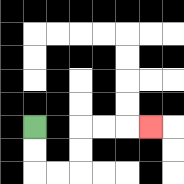{'start': '[1, 5]', 'end': '[6, 5]', 'path_directions': 'D,D,R,R,U,U,R,R,R', 'path_coordinates': '[[1, 5], [1, 6], [1, 7], [2, 7], [3, 7], [3, 6], [3, 5], [4, 5], [5, 5], [6, 5]]'}